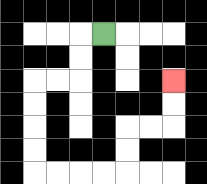{'start': '[4, 1]', 'end': '[7, 3]', 'path_directions': 'L,D,D,L,L,D,D,D,D,R,R,R,R,U,U,R,R,U,U', 'path_coordinates': '[[4, 1], [3, 1], [3, 2], [3, 3], [2, 3], [1, 3], [1, 4], [1, 5], [1, 6], [1, 7], [2, 7], [3, 7], [4, 7], [5, 7], [5, 6], [5, 5], [6, 5], [7, 5], [7, 4], [7, 3]]'}